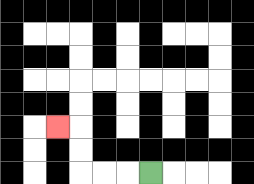{'start': '[6, 7]', 'end': '[2, 5]', 'path_directions': 'L,L,L,U,U,L', 'path_coordinates': '[[6, 7], [5, 7], [4, 7], [3, 7], [3, 6], [3, 5], [2, 5]]'}